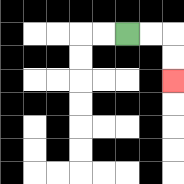{'start': '[5, 1]', 'end': '[7, 3]', 'path_directions': 'R,R,D,D', 'path_coordinates': '[[5, 1], [6, 1], [7, 1], [7, 2], [7, 3]]'}